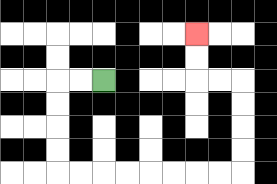{'start': '[4, 3]', 'end': '[8, 1]', 'path_directions': 'L,L,D,D,D,D,R,R,R,R,R,R,R,R,U,U,U,U,L,L,U,U', 'path_coordinates': '[[4, 3], [3, 3], [2, 3], [2, 4], [2, 5], [2, 6], [2, 7], [3, 7], [4, 7], [5, 7], [6, 7], [7, 7], [8, 7], [9, 7], [10, 7], [10, 6], [10, 5], [10, 4], [10, 3], [9, 3], [8, 3], [8, 2], [8, 1]]'}